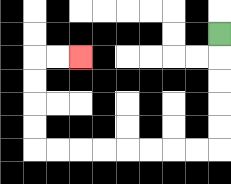{'start': '[9, 1]', 'end': '[3, 2]', 'path_directions': 'D,D,D,D,D,L,L,L,L,L,L,L,L,U,U,U,U,R,R', 'path_coordinates': '[[9, 1], [9, 2], [9, 3], [9, 4], [9, 5], [9, 6], [8, 6], [7, 6], [6, 6], [5, 6], [4, 6], [3, 6], [2, 6], [1, 6], [1, 5], [1, 4], [1, 3], [1, 2], [2, 2], [3, 2]]'}